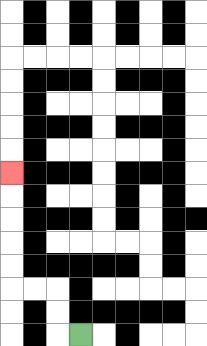{'start': '[3, 14]', 'end': '[0, 7]', 'path_directions': 'L,U,U,L,L,U,U,U,U,U', 'path_coordinates': '[[3, 14], [2, 14], [2, 13], [2, 12], [1, 12], [0, 12], [0, 11], [0, 10], [0, 9], [0, 8], [0, 7]]'}